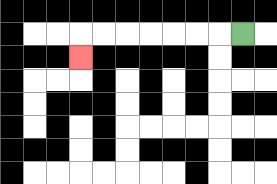{'start': '[10, 1]', 'end': '[3, 2]', 'path_directions': 'L,L,L,L,L,L,L,D', 'path_coordinates': '[[10, 1], [9, 1], [8, 1], [7, 1], [6, 1], [5, 1], [4, 1], [3, 1], [3, 2]]'}